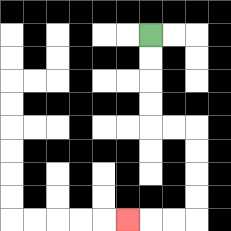{'start': '[6, 1]', 'end': '[5, 9]', 'path_directions': 'D,D,D,D,R,R,D,D,D,D,L,L,L', 'path_coordinates': '[[6, 1], [6, 2], [6, 3], [6, 4], [6, 5], [7, 5], [8, 5], [8, 6], [8, 7], [8, 8], [8, 9], [7, 9], [6, 9], [5, 9]]'}